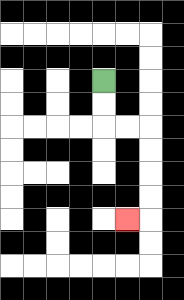{'start': '[4, 3]', 'end': '[5, 9]', 'path_directions': 'D,D,R,R,D,D,D,D,L', 'path_coordinates': '[[4, 3], [4, 4], [4, 5], [5, 5], [6, 5], [6, 6], [6, 7], [6, 8], [6, 9], [5, 9]]'}